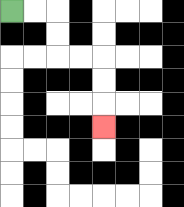{'start': '[0, 0]', 'end': '[4, 5]', 'path_directions': 'R,R,D,D,R,R,D,D,D', 'path_coordinates': '[[0, 0], [1, 0], [2, 0], [2, 1], [2, 2], [3, 2], [4, 2], [4, 3], [4, 4], [4, 5]]'}